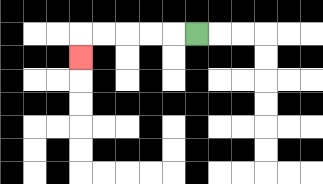{'start': '[8, 1]', 'end': '[3, 2]', 'path_directions': 'L,L,L,L,L,D', 'path_coordinates': '[[8, 1], [7, 1], [6, 1], [5, 1], [4, 1], [3, 1], [3, 2]]'}